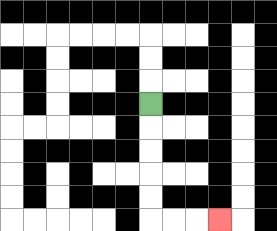{'start': '[6, 4]', 'end': '[9, 9]', 'path_directions': 'D,D,D,D,D,R,R,R', 'path_coordinates': '[[6, 4], [6, 5], [6, 6], [6, 7], [6, 8], [6, 9], [7, 9], [8, 9], [9, 9]]'}